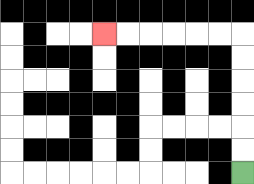{'start': '[10, 7]', 'end': '[4, 1]', 'path_directions': 'U,U,U,U,U,U,L,L,L,L,L,L', 'path_coordinates': '[[10, 7], [10, 6], [10, 5], [10, 4], [10, 3], [10, 2], [10, 1], [9, 1], [8, 1], [7, 1], [6, 1], [5, 1], [4, 1]]'}